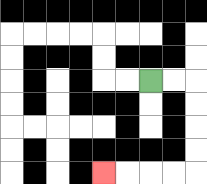{'start': '[6, 3]', 'end': '[4, 7]', 'path_directions': 'R,R,D,D,D,D,L,L,L,L', 'path_coordinates': '[[6, 3], [7, 3], [8, 3], [8, 4], [8, 5], [8, 6], [8, 7], [7, 7], [6, 7], [5, 7], [4, 7]]'}